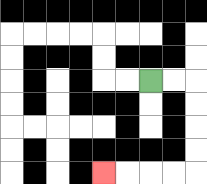{'start': '[6, 3]', 'end': '[4, 7]', 'path_directions': 'R,R,D,D,D,D,L,L,L,L', 'path_coordinates': '[[6, 3], [7, 3], [8, 3], [8, 4], [8, 5], [8, 6], [8, 7], [7, 7], [6, 7], [5, 7], [4, 7]]'}